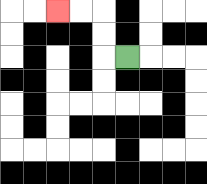{'start': '[5, 2]', 'end': '[2, 0]', 'path_directions': 'L,U,U,L,L', 'path_coordinates': '[[5, 2], [4, 2], [4, 1], [4, 0], [3, 0], [2, 0]]'}